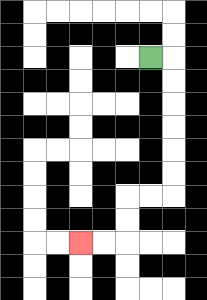{'start': '[6, 2]', 'end': '[3, 10]', 'path_directions': 'R,D,D,D,D,D,D,L,L,D,D,L,L', 'path_coordinates': '[[6, 2], [7, 2], [7, 3], [7, 4], [7, 5], [7, 6], [7, 7], [7, 8], [6, 8], [5, 8], [5, 9], [5, 10], [4, 10], [3, 10]]'}